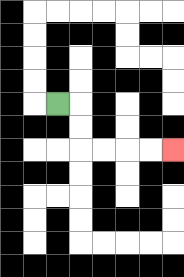{'start': '[2, 4]', 'end': '[7, 6]', 'path_directions': 'R,D,D,R,R,R,R', 'path_coordinates': '[[2, 4], [3, 4], [3, 5], [3, 6], [4, 6], [5, 6], [6, 6], [7, 6]]'}